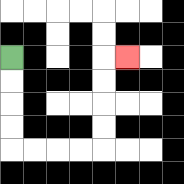{'start': '[0, 2]', 'end': '[5, 2]', 'path_directions': 'D,D,D,D,R,R,R,R,U,U,U,U,R', 'path_coordinates': '[[0, 2], [0, 3], [0, 4], [0, 5], [0, 6], [1, 6], [2, 6], [3, 6], [4, 6], [4, 5], [4, 4], [4, 3], [4, 2], [5, 2]]'}